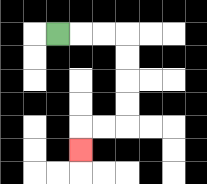{'start': '[2, 1]', 'end': '[3, 6]', 'path_directions': 'R,R,R,D,D,D,D,L,L,D', 'path_coordinates': '[[2, 1], [3, 1], [4, 1], [5, 1], [5, 2], [5, 3], [5, 4], [5, 5], [4, 5], [3, 5], [3, 6]]'}